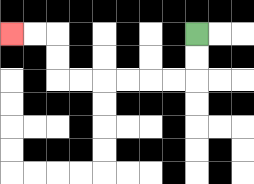{'start': '[8, 1]', 'end': '[0, 1]', 'path_directions': 'D,D,L,L,L,L,L,L,U,U,L,L', 'path_coordinates': '[[8, 1], [8, 2], [8, 3], [7, 3], [6, 3], [5, 3], [4, 3], [3, 3], [2, 3], [2, 2], [2, 1], [1, 1], [0, 1]]'}